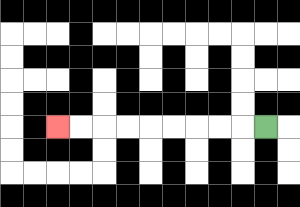{'start': '[11, 5]', 'end': '[2, 5]', 'path_directions': 'L,L,L,L,L,L,L,L,L', 'path_coordinates': '[[11, 5], [10, 5], [9, 5], [8, 5], [7, 5], [6, 5], [5, 5], [4, 5], [3, 5], [2, 5]]'}